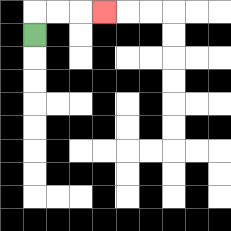{'start': '[1, 1]', 'end': '[4, 0]', 'path_directions': 'U,R,R,R', 'path_coordinates': '[[1, 1], [1, 0], [2, 0], [3, 0], [4, 0]]'}